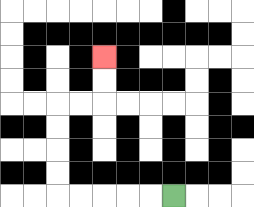{'start': '[7, 8]', 'end': '[4, 2]', 'path_directions': 'L,L,L,L,L,U,U,U,U,R,R,U,U', 'path_coordinates': '[[7, 8], [6, 8], [5, 8], [4, 8], [3, 8], [2, 8], [2, 7], [2, 6], [2, 5], [2, 4], [3, 4], [4, 4], [4, 3], [4, 2]]'}